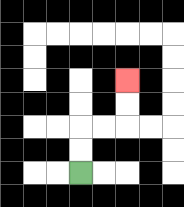{'start': '[3, 7]', 'end': '[5, 3]', 'path_directions': 'U,U,R,R,U,U', 'path_coordinates': '[[3, 7], [3, 6], [3, 5], [4, 5], [5, 5], [5, 4], [5, 3]]'}